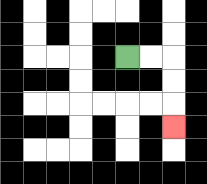{'start': '[5, 2]', 'end': '[7, 5]', 'path_directions': 'R,R,D,D,D', 'path_coordinates': '[[5, 2], [6, 2], [7, 2], [7, 3], [7, 4], [7, 5]]'}